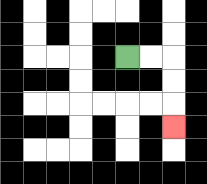{'start': '[5, 2]', 'end': '[7, 5]', 'path_directions': 'R,R,D,D,D', 'path_coordinates': '[[5, 2], [6, 2], [7, 2], [7, 3], [7, 4], [7, 5]]'}